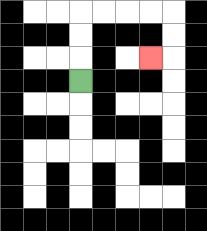{'start': '[3, 3]', 'end': '[6, 2]', 'path_directions': 'U,U,U,R,R,R,R,D,D,L', 'path_coordinates': '[[3, 3], [3, 2], [3, 1], [3, 0], [4, 0], [5, 0], [6, 0], [7, 0], [7, 1], [7, 2], [6, 2]]'}